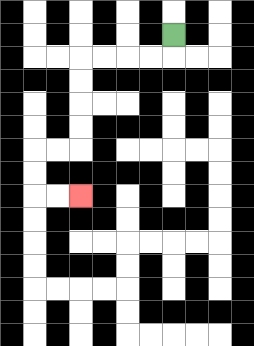{'start': '[7, 1]', 'end': '[3, 8]', 'path_directions': 'D,L,L,L,L,D,D,D,D,L,L,D,D,R,R', 'path_coordinates': '[[7, 1], [7, 2], [6, 2], [5, 2], [4, 2], [3, 2], [3, 3], [3, 4], [3, 5], [3, 6], [2, 6], [1, 6], [1, 7], [1, 8], [2, 8], [3, 8]]'}